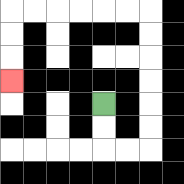{'start': '[4, 4]', 'end': '[0, 3]', 'path_directions': 'D,D,R,R,U,U,U,U,U,U,L,L,L,L,L,L,D,D,D', 'path_coordinates': '[[4, 4], [4, 5], [4, 6], [5, 6], [6, 6], [6, 5], [6, 4], [6, 3], [6, 2], [6, 1], [6, 0], [5, 0], [4, 0], [3, 0], [2, 0], [1, 0], [0, 0], [0, 1], [0, 2], [0, 3]]'}